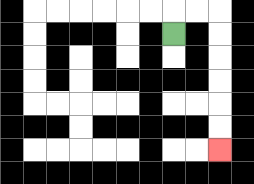{'start': '[7, 1]', 'end': '[9, 6]', 'path_directions': 'U,R,R,D,D,D,D,D,D', 'path_coordinates': '[[7, 1], [7, 0], [8, 0], [9, 0], [9, 1], [9, 2], [9, 3], [9, 4], [9, 5], [9, 6]]'}